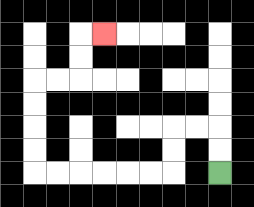{'start': '[9, 7]', 'end': '[4, 1]', 'path_directions': 'U,U,L,L,D,D,L,L,L,L,L,L,U,U,U,U,R,R,U,U,R', 'path_coordinates': '[[9, 7], [9, 6], [9, 5], [8, 5], [7, 5], [7, 6], [7, 7], [6, 7], [5, 7], [4, 7], [3, 7], [2, 7], [1, 7], [1, 6], [1, 5], [1, 4], [1, 3], [2, 3], [3, 3], [3, 2], [3, 1], [4, 1]]'}